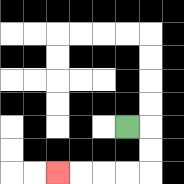{'start': '[5, 5]', 'end': '[2, 7]', 'path_directions': 'R,D,D,L,L,L,L', 'path_coordinates': '[[5, 5], [6, 5], [6, 6], [6, 7], [5, 7], [4, 7], [3, 7], [2, 7]]'}